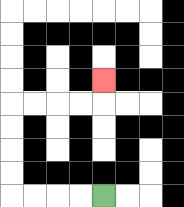{'start': '[4, 8]', 'end': '[4, 3]', 'path_directions': 'L,L,L,L,U,U,U,U,R,R,R,R,U', 'path_coordinates': '[[4, 8], [3, 8], [2, 8], [1, 8], [0, 8], [0, 7], [0, 6], [0, 5], [0, 4], [1, 4], [2, 4], [3, 4], [4, 4], [4, 3]]'}